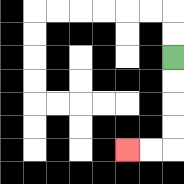{'start': '[7, 2]', 'end': '[5, 6]', 'path_directions': 'D,D,D,D,L,L', 'path_coordinates': '[[7, 2], [7, 3], [7, 4], [7, 5], [7, 6], [6, 6], [5, 6]]'}